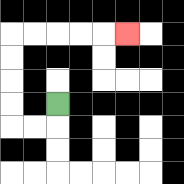{'start': '[2, 4]', 'end': '[5, 1]', 'path_directions': 'D,L,L,U,U,U,U,R,R,R,R,R', 'path_coordinates': '[[2, 4], [2, 5], [1, 5], [0, 5], [0, 4], [0, 3], [0, 2], [0, 1], [1, 1], [2, 1], [3, 1], [4, 1], [5, 1]]'}